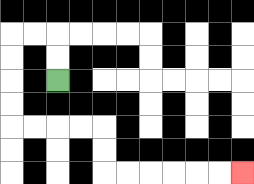{'start': '[2, 3]', 'end': '[10, 7]', 'path_directions': 'U,U,L,L,D,D,D,D,R,R,R,R,D,D,R,R,R,R,R,R', 'path_coordinates': '[[2, 3], [2, 2], [2, 1], [1, 1], [0, 1], [0, 2], [0, 3], [0, 4], [0, 5], [1, 5], [2, 5], [3, 5], [4, 5], [4, 6], [4, 7], [5, 7], [6, 7], [7, 7], [8, 7], [9, 7], [10, 7]]'}